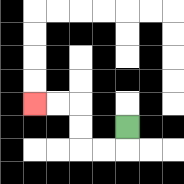{'start': '[5, 5]', 'end': '[1, 4]', 'path_directions': 'D,L,L,U,U,L,L', 'path_coordinates': '[[5, 5], [5, 6], [4, 6], [3, 6], [3, 5], [3, 4], [2, 4], [1, 4]]'}